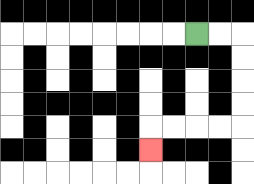{'start': '[8, 1]', 'end': '[6, 6]', 'path_directions': 'R,R,D,D,D,D,L,L,L,L,D', 'path_coordinates': '[[8, 1], [9, 1], [10, 1], [10, 2], [10, 3], [10, 4], [10, 5], [9, 5], [8, 5], [7, 5], [6, 5], [6, 6]]'}